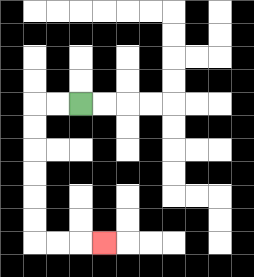{'start': '[3, 4]', 'end': '[4, 10]', 'path_directions': 'L,L,D,D,D,D,D,D,R,R,R', 'path_coordinates': '[[3, 4], [2, 4], [1, 4], [1, 5], [1, 6], [1, 7], [1, 8], [1, 9], [1, 10], [2, 10], [3, 10], [4, 10]]'}